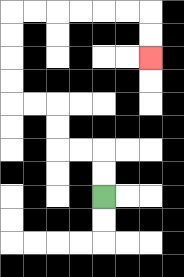{'start': '[4, 8]', 'end': '[6, 2]', 'path_directions': 'U,U,L,L,U,U,L,L,U,U,U,U,R,R,R,R,R,R,D,D', 'path_coordinates': '[[4, 8], [4, 7], [4, 6], [3, 6], [2, 6], [2, 5], [2, 4], [1, 4], [0, 4], [0, 3], [0, 2], [0, 1], [0, 0], [1, 0], [2, 0], [3, 0], [4, 0], [5, 0], [6, 0], [6, 1], [6, 2]]'}